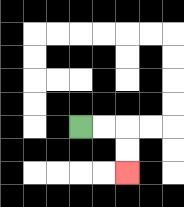{'start': '[3, 5]', 'end': '[5, 7]', 'path_directions': 'R,R,D,D', 'path_coordinates': '[[3, 5], [4, 5], [5, 5], [5, 6], [5, 7]]'}